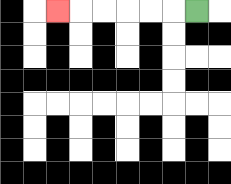{'start': '[8, 0]', 'end': '[2, 0]', 'path_directions': 'L,L,L,L,L,L', 'path_coordinates': '[[8, 0], [7, 0], [6, 0], [5, 0], [4, 0], [3, 0], [2, 0]]'}